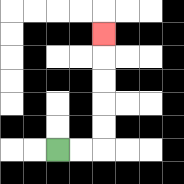{'start': '[2, 6]', 'end': '[4, 1]', 'path_directions': 'R,R,U,U,U,U,U', 'path_coordinates': '[[2, 6], [3, 6], [4, 6], [4, 5], [4, 4], [4, 3], [4, 2], [4, 1]]'}